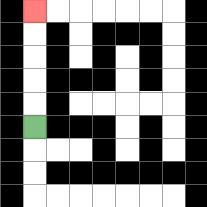{'start': '[1, 5]', 'end': '[1, 0]', 'path_directions': 'U,U,U,U,U', 'path_coordinates': '[[1, 5], [1, 4], [1, 3], [1, 2], [1, 1], [1, 0]]'}